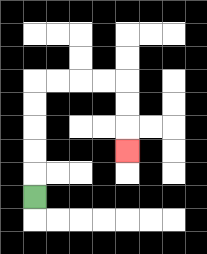{'start': '[1, 8]', 'end': '[5, 6]', 'path_directions': 'U,U,U,U,U,R,R,R,R,D,D,D', 'path_coordinates': '[[1, 8], [1, 7], [1, 6], [1, 5], [1, 4], [1, 3], [2, 3], [3, 3], [4, 3], [5, 3], [5, 4], [5, 5], [5, 6]]'}